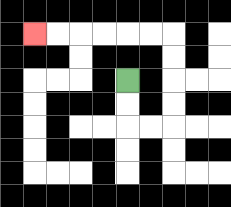{'start': '[5, 3]', 'end': '[1, 1]', 'path_directions': 'D,D,R,R,U,U,U,U,L,L,L,L,L,L', 'path_coordinates': '[[5, 3], [5, 4], [5, 5], [6, 5], [7, 5], [7, 4], [7, 3], [7, 2], [7, 1], [6, 1], [5, 1], [4, 1], [3, 1], [2, 1], [1, 1]]'}